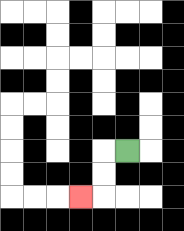{'start': '[5, 6]', 'end': '[3, 8]', 'path_directions': 'L,D,D,L', 'path_coordinates': '[[5, 6], [4, 6], [4, 7], [4, 8], [3, 8]]'}